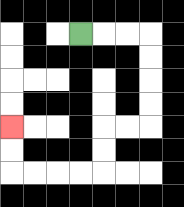{'start': '[3, 1]', 'end': '[0, 5]', 'path_directions': 'R,R,R,D,D,D,D,L,L,D,D,L,L,L,L,U,U', 'path_coordinates': '[[3, 1], [4, 1], [5, 1], [6, 1], [6, 2], [6, 3], [6, 4], [6, 5], [5, 5], [4, 5], [4, 6], [4, 7], [3, 7], [2, 7], [1, 7], [0, 7], [0, 6], [0, 5]]'}